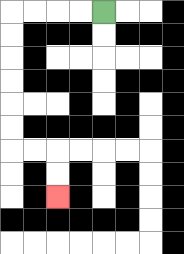{'start': '[4, 0]', 'end': '[2, 8]', 'path_directions': 'L,L,L,L,D,D,D,D,D,D,R,R,D,D', 'path_coordinates': '[[4, 0], [3, 0], [2, 0], [1, 0], [0, 0], [0, 1], [0, 2], [0, 3], [0, 4], [0, 5], [0, 6], [1, 6], [2, 6], [2, 7], [2, 8]]'}